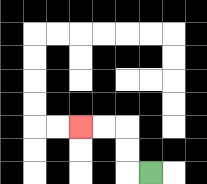{'start': '[6, 7]', 'end': '[3, 5]', 'path_directions': 'L,U,U,L,L', 'path_coordinates': '[[6, 7], [5, 7], [5, 6], [5, 5], [4, 5], [3, 5]]'}